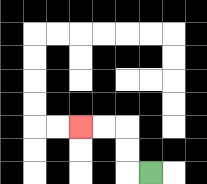{'start': '[6, 7]', 'end': '[3, 5]', 'path_directions': 'L,U,U,L,L', 'path_coordinates': '[[6, 7], [5, 7], [5, 6], [5, 5], [4, 5], [3, 5]]'}